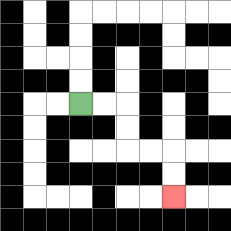{'start': '[3, 4]', 'end': '[7, 8]', 'path_directions': 'R,R,D,D,R,R,D,D', 'path_coordinates': '[[3, 4], [4, 4], [5, 4], [5, 5], [5, 6], [6, 6], [7, 6], [7, 7], [7, 8]]'}